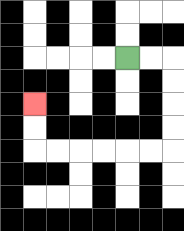{'start': '[5, 2]', 'end': '[1, 4]', 'path_directions': 'R,R,D,D,D,D,L,L,L,L,L,L,U,U', 'path_coordinates': '[[5, 2], [6, 2], [7, 2], [7, 3], [7, 4], [7, 5], [7, 6], [6, 6], [5, 6], [4, 6], [3, 6], [2, 6], [1, 6], [1, 5], [1, 4]]'}